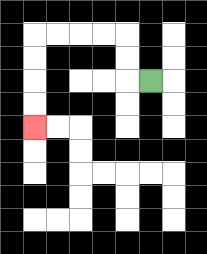{'start': '[6, 3]', 'end': '[1, 5]', 'path_directions': 'L,U,U,L,L,L,L,D,D,D,D', 'path_coordinates': '[[6, 3], [5, 3], [5, 2], [5, 1], [4, 1], [3, 1], [2, 1], [1, 1], [1, 2], [1, 3], [1, 4], [1, 5]]'}